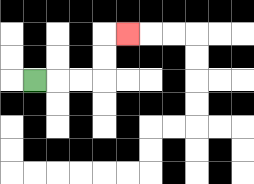{'start': '[1, 3]', 'end': '[5, 1]', 'path_directions': 'R,R,R,U,U,R', 'path_coordinates': '[[1, 3], [2, 3], [3, 3], [4, 3], [4, 2], [4, 1], [5, 1]]'}